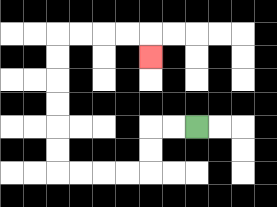{'start': '[8, 5]', 'end': '[6, 2]', 'path_directions': 'L,L,D,D,L,L,L,L,U,U,U,U,U,U,R,R,R,R,D', 'path_coordinates': '[[8, 5], [7, 5], [6, 5], [6, 6], [6, 7], [5, 7], [4, 7], [3, 7], [2, 7], [2, 6], [2, 5], [2, 4], [2, 3], [2, 2], [2, 1], [3, 1], [4, 1], [5, 1], [6, 1], [6, 2]]'}